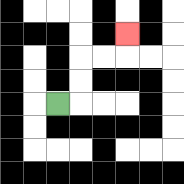{'start': '[2, 4]', 'end': '[5, 1]', 'path_directions': 'R,U,U,R,R,U', 'path_coordinates': '[[2, 4], [3, 4], [3, 3], [3, 2], [4, 2], [5, 2], [5, 1]]'}